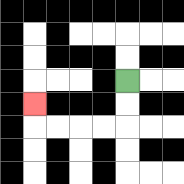{'start': '[5, 3]', 'end': '[1, 4]', 'path_directions': 'D,D,L,L,L,L,U', 'path_coordinates': '[[5, 3], [5, 4], [5, 5], [4, 5], [3, 5], [2, 5], [1, 5], [1, 4]]'}